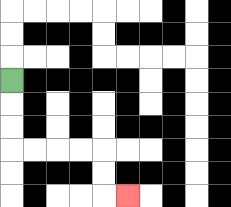{'start': '[0, 3]', 'end': '[5, 8]', 'path_directions': 'D,D,D,R,R,R,R,D,D,R', 'path_coordinates': '[[0, 3], [0, 4], [0, 5], [0, 6], [1, 6], [2, 6], [3, 6], [4, 6], [4, 7], [4, 8], [5, 8]]'}